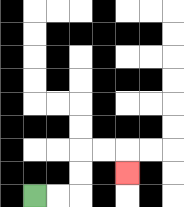{'start': '[1, 8]', 'end': '[5, 7]', 'path_directions': 'R,R,U,U,R,R,D', 'path_coordinates': '[[1, 8], [2, 8], [3, 8], [3, 7], [3, 6], [4, 6], [5, 6], [5, 7]]'}